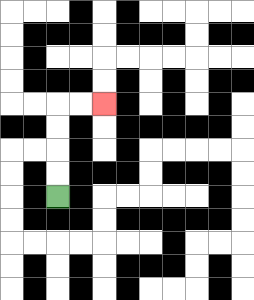{'start': '[2, 8]', 'end': '[4, 4]', 'path_directions': 'U,U,U,U,R,R', 'path_coordinates': '[[2, 8], [2, 7], [2, 6], [2, 5], [2, 4], [3, 4], [4, 4]]'}